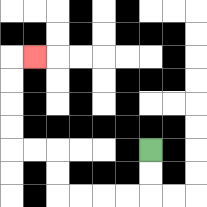{'start': '[6, 6]', 'end': '[1, 2]', 'path_directions': 'D,D,L,L,L,L,U,U,L,L,U,U,U,U,R', 'path_coordinates': '[[6, 6], [6, 7], [6, 8], [5, 8], [4, 8], [3, 8], [2, 8], [2, 7], [2, 6], [1, 6], [0, 6], [0, 5], [0, 4], [0, 3], [0, 2], [1, 2]]'}